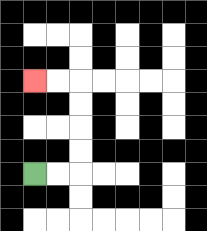{'start': '[1, 7]', 'end': '[1, 3]', 'path_directions': 'R,R,U,U,U,U,L,L', 'path_coordinates': '[[1, 7], [2, 7], [3, 7], [3, 6], [3, 5], [3, 4], [3, 3], [2, 3], [1, 3]]'}